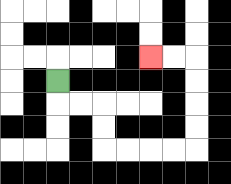{'start': '[2, 3]', 'end': '[6, 2]', 'path_directions': 'D,R,R,D,D,R,R,R,R,U,U,U,U,L,L', 'path_coordinates': '[[2, 3], [2, 4], [3, 4], [4, 4], [4, 5], [4, 6], [5, 6], [6, 6], [7, 6], [8, 6], [8, 5], [8, 4], [8, 3], [8, 2], [7, 2], [6, 2]]'}